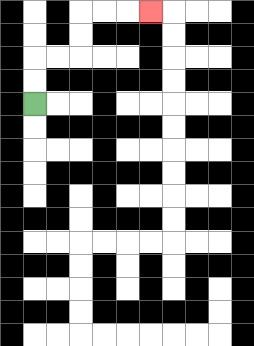{'start': '[1, 4]', 'end': '[6, 0]', 'path_directions': 'U,U,R,R,U,U,R,R,R', 'path_coordinates': '[[1, 4], [1, 3], [1, 2], [2, 2], [3, 2], [3, 1], [3, 0], [4, 0], [5, 0], [6, 0]]'}